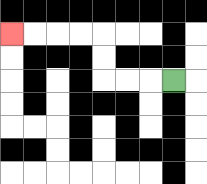{'start': '[7, 3]', 'end': '[0, 1]', 'path_directions': 'L,L,L,U,U,L,L,L,L', 'path_coordinates': '[[7, 3], [6, 3], [5, 3], [4, 3], [4, 2], [4, 1], [3, 1], [2, 1], [1, 1], [0, 1]]'}